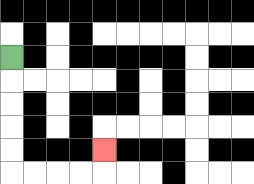{'start': '[0, 2]', 'end': '[4, 6]', 'path_directions': 'D,D,D,D,D,R,R,R,R,U', 'path_coordinates': '[[0, 2], [0, 3], [0, 4], [0, 5], [0, 6], [0, 7], [1, 7], [2, 7], [3, 7], [4, 7], [4, 6]]'}